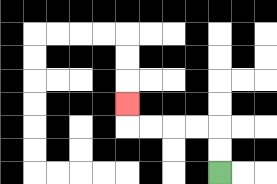{'start': '[9, 7]', 'end': '[5, 4]', 'path_directions': 'U,U,L,L,L,L,U', 'path_coordinates': '[[9, 7], [9, 6], [9, 5], [8, 5], [7, 5], [6, 5], [5, 5], [5, 4]]'}